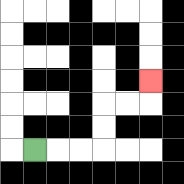{'start': '[1, 6]', 'end': '[6, 3]', 'path_directions': 'R,R,R,U,U,R,R,U', 'path_coordinates': '[[1, 6], [2, 6], [3, 6], [4, 6], [4, 5], [4, 4], [5, 4], [6, 4], [6, 3]]'}